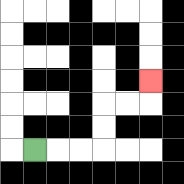{'start': '[1, 6]', 'end': '[6, 3]', 'path_directions': 'R,R,R,U,U,R,R,U', 'path_coordinates': '[[1, 6], [2, 6], [3, 6], [4, 6], [4, 5], [4, 4], [5, 4], [6, 4], [6, 3]]'}